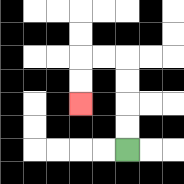{'start': '[5, 6]', 'end': '[3, 4]', 'path_directions': 'U,U,U,U,L,L,D,D', 'path_coordinates': '[[5, 6], [5, 5], [5, 4], [5, 3], [5, 2], [4, 2], [3, 2], [3, 3], [3, 4]]'}